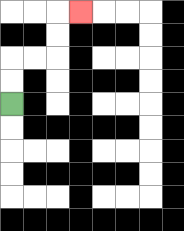{'start': '[0, 4]', 'end': '[3, 0]', 'path_directions': 'U,U,R,R,U,U,R', 'path_coordinates': '[[0, 4], [0, 3], [0, 2], [1, 2], [2, 2], [2, 1], [2, 0], [3, 0]]'}